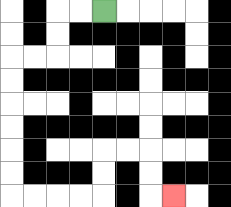{'start': '[4, 0]', 'end': '[7, 8]', 'path_directions': 'L,L,D,D,L,L,D,D,D,D,D,D,R,R,R,R,U,U,R,R,D,D,R', 'path_coordinates': '[[4, 0], [3, 0], [2, 0], [2, 1], [2, 2], [1, 2], [0, 2], [0, 3], [0, 4], [0, 5], [0, 6], [0, 7], [0, 8], [1, 8], [2, 8], [3, 8], [4, 8], [4, 7], [4, 6], [5, 6], [6, 6], [6, 7], [6, 8], [7, 8]]'}